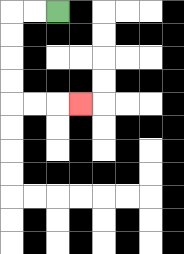{'start': '[2, 0]', 'end': '[3, 4]', 'path_directions': 'L,L,D,D,D,D,R,R,R', 'path_coordinates': '[[2, 0], [1, 0], [0, 0], [0, 1], [0, 2], [0, 3], [0, 4], [1, 4], [2, 4], [3, 4]]'}